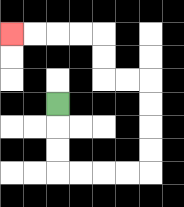{'start': '[2, 4]', 'end': '[0, 1]', 'path_directions': 'D,D,D,R,R,R,R,U,U,U,U,L,L,U,U,L,L,L,L', 'path_coordinates': '[[2, 4], [2, 5], [2, 6], [2, 7], [3, 7], [4, 7], [5, 7], [6, 7], [6, 6], [6, 5], [6, 4], [6, 3], [5, 3], [4, 3], [4, 2], [4, 1], [3, 1], [2, 1], [1, 1], [0, 1]]'}